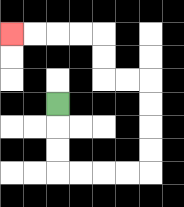{'start': '[2, 4]', 'end': '[0, 1]', 'path_directions': 'D,D,D,R,R,R,R,U,U,U,U,L,L,U,U,L,L,L,L', 'path_coordinates': '[[2, 4], [2, 5], [2, 6], [2, 7], [3, 7], [4, 7], [5, 7], [6, 7], [6, 6], [6, 5], [6, 4], [6, 3], [5, 3], [4, 3], [4, 2], [4, 1], [3, 1], [2, 1], [1, 1], [0, 1]]'}